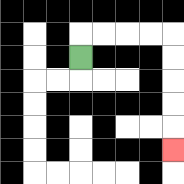{'start': '[3, 2]', 'end': '[7, 6]', 'path_directions': 'U,R,R,R,R,D,D,D,D,D', 'path_coordinates': '[[3, 2], [3, 1], [4, 1], [5, 1], [6, 1], [7, 1], [7, 2], [7, 3], [7, 4], [7, 5], [7, 6]]'}